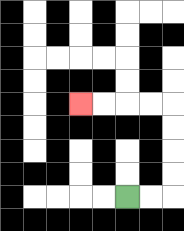{'start': '[5, 8]', 'end': '[3, 4]', 'path_directions': 'R,R,U,U,U,U,L,L,L,L', 'path_coordinates': '[[5, 8], [6, 8], [7, 8], [7, 7], [7, 6], [7, 5], [7, 4], [6, 4], [5, 4], [4, 4], [3, 4]]'}